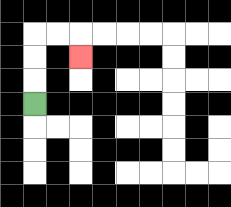{'start': '[1, 4]', 'end': '[3, 2]', 'path_directions': 'U,U,U,R,R,D', 'path_coordinates': '[[1, 4], [1, 3], [1, 2], [1, 1], [2, 1], [3, 1], [3, 2]]'}